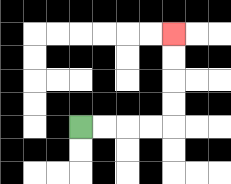{'start': '[3, 5]', 'end': '[7, 1]', 'path_directions': 'R,R,R,R,U,U,U,U', 'path_coordinates': '[[3, 5], [4, 5], [5, 5], [6, 5], [7, 5], [7, 4], [7, 3], [7, 2], [7, 1]]'}